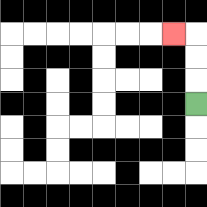{'start': '[8, 4]', 'end': '[7, 1]', 'path_directions': 'U,U,U,L', 'path_coordinates': '[[8, 4], [8, 3], [8, 2], [8, 1], [7, 1]]'}